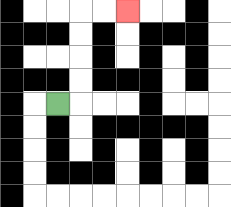{'start': '[2, 4]', 'end': '[5, 0]', 'path_directions': 'R,U,U,U,U,R,R', 'path_coordinates': '[[2, 4], [3, 4], [3, 3], [3, 2], [3, 1], [3, 0], [4, 0], [5, 0]]'}